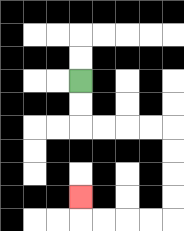{'start': '[3, 3]', 'end': '[3, 8]', 'path_directions': 'D,D,R,R,R,R,D,D,D,D,L,L,L,L,U', 'path_coordinates': '[[3, 3], [3, 4], [3, 5], [4, 5], [5, 5], [6, 5], [7, 5], [7, 6], [7, 7], [7, 8], [7, 9], [6, 9], [5, 9], [4, 9], [3, 9], [3, 8]]'}